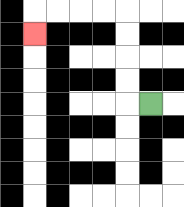{'start': '[6, 4]', 'end': '[1, 1]', 'path_directions': 'L,U,U,U,U,L,L,L,L,D', 'path_coordinates': '[[6, 4], [5, 4], [5, 3], [5, 2], [5, 1], [5, 0], [4, 0], [3, 0], [2, 0], [1, 0], [1, 1]]'}